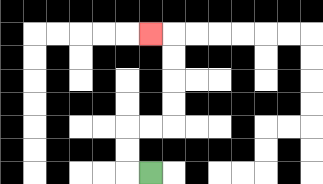{'start': '[6, 7]', 'end': '[6, 1]', 'path_directions': 'L,U,U,R,R,U,U,U,U,L', 'path_coordinates': '[[6, 7], [5, 7], [5, 6], [5, 5], [6, 5], [7, 5], [7, 4], [7, 3], [7, 2], [7, 1], [6, 1]]'}